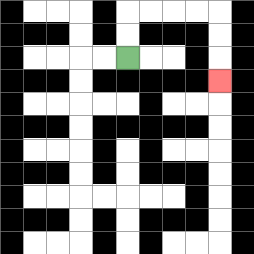{'start': '[5, 2]', 'end': '[9, 3]', 'path_directions': 'U,U,R,R,R,R,D,D,D', 'path_coordinates': '[[5, 2], [5, 1], [5, 0], [6, 0], [7, 0], [8, 0], [9, 0], [9, 1], [9, 2], [9, 3]]'}